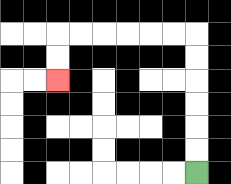{'start': '[8, 7]', 'end': '[2, 3]', 'path_directions': 'U,U,U,U,U,U,L,L,L,L,L,L,D,D', 'path_coordinates': '[[8, 7], [8, 6], [8, 5], [8, 4], [8, 3], [8, 2], [8, 1], [7, 1], [6, 1], [5, 1], [4, 1], [3, 1], [2, 1], [2, 2], [2, 3]]'}